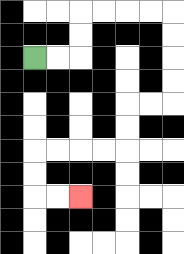{'start': '[1, 2]', 'end': '[3, 8]', 'path_directions': 'R,R,U,U,R,R,R,R,D,D,D,D,L,L,D,D,L,L,L,L,D,D,R,R', 'path_coordinates': '[[1, 2], [2, 2], [3, 2], [3, 1], [3, 0], [4, 0], [5, 0], [6, 0], [7, 0], [7, 1], [7, 2], [7, 3], [7, 4], [6, 4], [5, 4], [5, 5], [5, 6], [4, 6], [3, 6], [2, 6], [1, 6], [1, 7], [1, 8], [2, 8], [3, 8]]'}